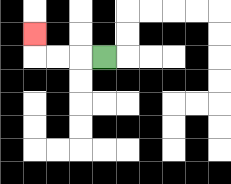{'start': '[4, 2]', 'end': '[1, 1]', 'path_directions': 'L,L,L,U', 'path_coordinates': '[[4, 2], [3, 2], [2, 2], [1, 2], [1, 1]]'}